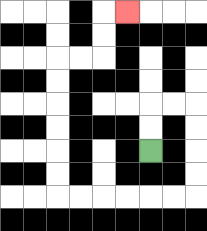{'start': '[6, 6]', 'end': '[5, 0]', 'path_directions': 'U,U,R,R,D,D,D,D,L,L,L,L,L,L,U,U,U,U,U,U,R,R,U,U,R', 'path_coordinates': '[[6, 6], [6, 5], [6, 4], [7, 4], [8, 4], [8, 5], [8, 6], [8, 7], [8, 8], [7, 8], [6, 8], [5, 8], [4, 8], [3, 8], [2, 8], [2, 7], [2, 6], [2, 5], [2, 4], [2, 3], [2, 2], [3, 2], [4, 2], [4, 1], [4, 0], [5, 0]]'}